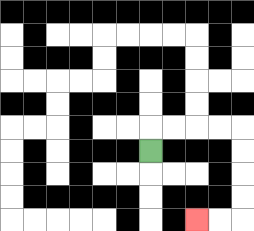{'start': '[6, 6]', 'end': '[8, 9]', 'path_directions': 'U,R,R,R,R,D,D,D,D,L,L', 'path_coordinates': '[[6, 6], [6, 5], [7, 5], [8, 5], [9, 5], [10, 5], [10, 6], [10, 7], [10, 8], [10, 9], [9, 9], [8, 9]]'}